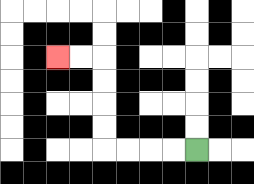{'start': '[8, 6]', 'end': '[2, 2]', 'path_directions': 'L,L,L,L,U,U,U,U,L,L', 'path_coordinates': '[[8, 6], [7, 6], [6, 6], [5, 6], [4, 6], [4, 5], [4, 4], [4, 3], [4, 2], [3, 2], [2, 2]]'}